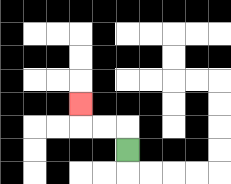{'start': '[5, 6]', 'end': '[3, 4]', 'path_directions': 'U,L,L,U', 'path_coordinates': '[[5, 6], [5, 5], [4, 5], [3, 5], [3, 4]]'}